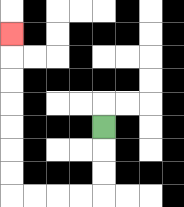{'start': '[4, 5]', 'end': '[0, 1]', 'path_directions': 'D,D,D,L,L,L,L,U,U,U,U,U,U,U', 'path_coordinates': '[[4, 5], [4, 6], [4, 7], [4, 8], [3, 8], [2, 8], [1, 8], [0, 8], [0, 7], [0, 6], [0, 5], [0, 4], [0, 3], [0, 2], [0, 1]]'}